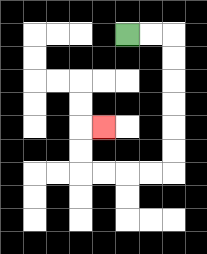{'start': '[5, 1]', 'end': '[4, 5]', 'path_directions': 'R,R,D,D,D,D,D,D,L,L,L,L,U,U,R', 'path_coordinates': '[[5, 1], [6, 1], [7, 1], [7, 2], [7, 3], [7, 4], [7, 5], [7, 6], [7, 7], [6, 7], [5, 7], [4, 7], [3, 7], [3, 6], [3, 5], [4, 5]]'}